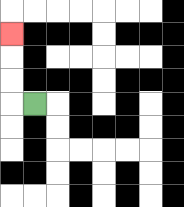{'start': '[1, 4]', 'end': '[0, 1]', 'path_directions': 'L,U,U,U', 'path_coordinates': '[[1, 4], [0, 4], [0, 3], [0, 2], [0, 1]]'}